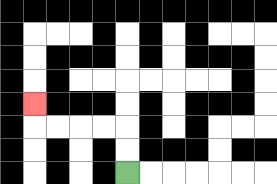{'start': '[5, 7]', 'end': '[1, 4]', 'path_directions': 'U,U,L,L,L,L,U', 'path_coordinates': '[[5, 7], [5, 6], [5, 5], [4, 5], [3, 5], [2, 5], [1, 5], [1, 4]]'}